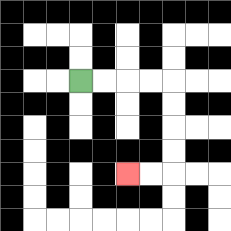{'start': '[3, 3]', 'end': '[5, 7]', 'path_directions': 'R,R,R,R,D,D,D,D,L,L', 'path_coordinates': '[[3, 3], [4, 3], [5, 3], [6, 3], [7, 3], [7, 4], [7, 5], [7, 6], [7, 7], [6, 7], [5, 7]]'}